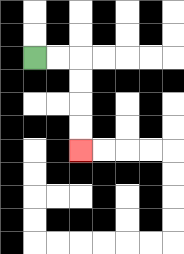{'start': '[1, 2]', 'end': '[3, 6]', 'path_directions': 'R,R,D,D,D,D', 'path_coordinates': '[[1, 2], [2, 2], [3, 2], [3, 3], [3, 4], [3, 5], [3, 6]]'}